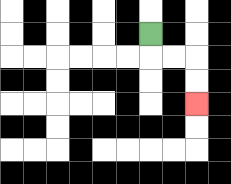{'start': '[6, 1]', 'end': '[8, 4]', 'path_directions': 'D,R,R,D,D', 'path_coordinates': '[[6, 1], [6, 2], [7, 2], [8, 2], [8, 3], [8, 4]]'}